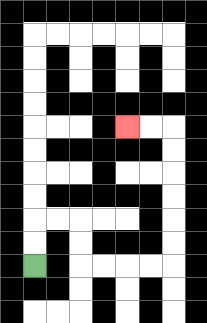{'start': '[1, 11]', 'end': '[5, 5]', 'path_directions': 'U,U,R,R,D,D,R,R,R,R,U,U,U,U,U,U,L,L', 'path_coordinates': '[[1, 11], [1, 10], [1, 9], [2, 9], [3, 9], [3, 10], [3, 11], [4, 11], [5, 11], [6, 11], [7, 11], [7, 10], [7, 9], [7, 8], [7, 7], [7, 6], [7, 5], [6, 5], [5, 5]]'}